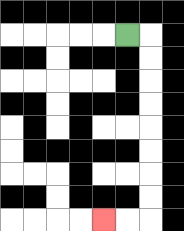{'start': '[5, 1]', 'end': '[4, 9]', 'path_directions': 'R,D,D,D,D,D,D,D,D,L,L', 'path_coordinates': '[[5, 1], [6, 1], [6, 2], [6, 3], [6, 4], [6, 5], [6, 6], [6, 7], [6, 8], [6, 9], [5, 9], [4, 9]]'}